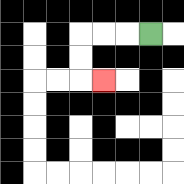{'start': '[6, 1]', 'end': '[4, 3]', 'path_directions': 'L,L,L,D,D,R', 'path_coordinates': '[[6, 1], [5, 1], [4, 1], [3, 1], [3, 2], [3, 3], [4, 3]]'}